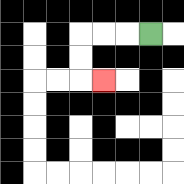{'start': '[6, 1]', 'end': '[4, 3]', 'path_directions': 'L,L,L,D,D,R', 'path_coordinates': '[[6, 1], [5, 1], [4, 1], [3, 1], [3, 2], [3, 3], [4, 3]]'}